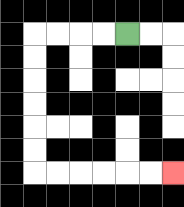{'start': '[5, 1]', 'end': '[7, 7]', 'path_directions': 'L,L,L,L,D,D,D,D,D,D,R,R,R,R,R,R', 'path_coordinates': '[[5, 1], [4, 1], [3, 1], [2, 1], [1, 1], [1, 2], [1, 3], [1, 4], [1, 5], [1, 6], [1, 7], [2, 7], [3, 7], [4, 7], [5, 7], [6, 7], [7, 7]]'}